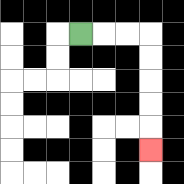{'start': '[3, 1]', 'end': '[6, 6]', 'path_directions': 'R,R,R,D,D,D,D,D', 'path_coordinates': '[[3, 1], [4, 1], [5, 1], [6, 1], [6, 2], [6, 3], [6, 4], [6, 5], [6, 6]]'}